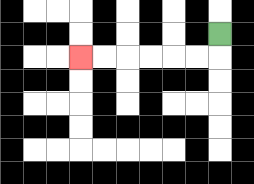{'start': '[9, 1]', 'end': '[3, 2]', 'path_directions': 'D,L,L,L,L,L,L', 'path_coordinates': '[[9, 1], [9, 2], [8, 2], [7, 2], [6, 2], [5, 2], [4, 2], [3, 2]]'}